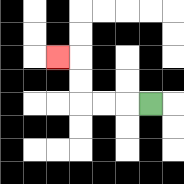{'start': '[6, 4]', 'end': '[2, 2]', 'path_directions': 'L,L,L,U,U,L', 'path_coordinates': '[[6, 4], [5, 4], [4, 4], [3, 4], [3, 3], [3, 2], [2, 2]]'}